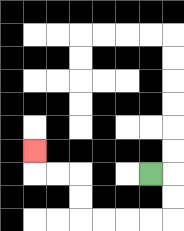{'start': '[6, 7]', 'end': '[1, 6]', 'path_directions': 'R,D,D,L,L,L,L,U,U,L,L,U', 'path_coordinates': '[[6, 7], [7, 7], [7, 8], [7, 9], [6, 9], [5, 9], [4, 9], [3, 9], [3, 8], [3, 7], [2, 7], [1, 7], [1, 6]]'}